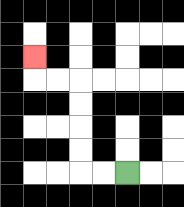{'start': '[5, 7]', 'end': '[1, 2]', 'path_directions': 'L,L,U,U,U,U,L,L,U', 'path_coordinates': '[[5, 7], [4, 7], [3, 7], [3, 6], [3, 5], [3, 4], [3, 3], [2, 3], [1, 3], [1, 2]]'}